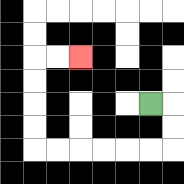{'start': '[6, 4]', 'end': '[3, 2]', 'path_directions': 'R,D,D,L,L,L,L,L,L,U,U,U,U,R,R', 'path_coordinates': '[[6, 4], [7, 4], [7, 5], [7, 6], [6, 6], [5, 6], [4, 6], [3, 6], [2, 6], [1, 6], [1, 5], [1, 4], [1, 3], [1, 2], [2, 2], [3, 2]]'}